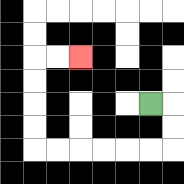{'start': '[6, 4]', 'end': '[3, 2]', 'path_directions': 'R,D,D,L,L,L,L,L,L,U,U,U,U,R,R', 'path_coordinates': '[[6, 4], [7, 4], [7, 5], [7, 6], [6, 6], [5, 6], [4, 6], [3, 6], [2, 6], [1, 6], [1, 5], [1, 4], [1, 3], [1, 2], [2, 2], [3, 2]]'}